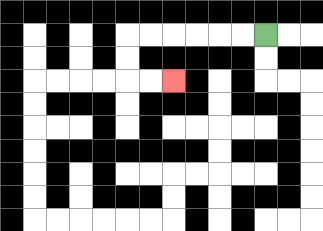{'start': '[11, 1]', 'end': '[7, 3]', 'path_directions': 'L,L,L,L,L,L,D,D,R,R', 'path_coordinates': '[[11, 1], [10, 1], [9, 1], [8, 1], [7, 1], [6, 1], [5, 1], [5, 2], [5, 3], [6, 3], [7, 3]]'}